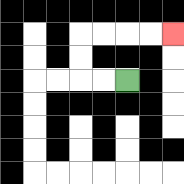{'start': '[5, 3]', 'end': '[7, 1]', 'path_directions': 'L,L,U,U,R,R,R,R', 'path_coordinates': '[[5, 3], [4, 3], [3, 3], [3, 2], [3, 1], [4, 1], [5, 1], [6, 1], [7, 1]]'}